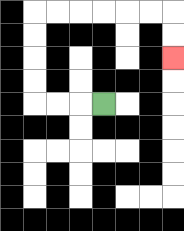{'start': '[4, 4]', 'end': '[7, 2]', 'path_directions': 'L,L,L,U,U,U,U,R,R,R,R,R,R,D,D', 'path_coordinates': '[[4, 4], [3, 4], [2, 4], [1, 4], [1, 3], [1, 2], [1, 1], [1, 0], [2, 0], [3, 0], [4, 0], [5, 0], [6, 0], [7, 0], [7, 1], [7, 2]]'}